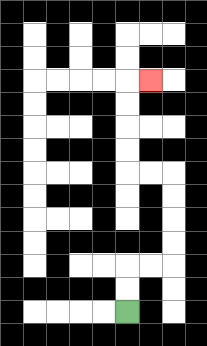{'start': '[5, 13]', 'end': '[6, 3]', 'path_directions': 'U,U,R,R,U,U,U,U,L,L,U,U,U,U,R', 'path_coordinates': '[[5, 13], [5, 12], [5, 11], [6, 11], [7, 11], [7, 10], [7, 9], [7, 8], [7, 7], [6, 7], [5, 7], [5, 6], [5, 5], [5, 4], [5, 3], [6, 3]]'}